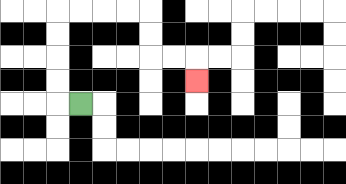{'start': '[3, 4]', 'end': '[8, 3]', 'path_directions': 'L,U,U,U,U,R,R,R,R,D,D,R,R,D', 'path_coordinates': '[[3, 4], [2, 4], [2, 3], [2, 2], [2, 1], [2, 0], [3, 0], [4, 0], [5, 0], [6, 0], [6, 1], [6, 2], [7, 2], [8, 2], [8, 3]]'}